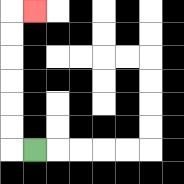{'start': '[1, 6]', 'end': '[1, 0]', 'path_directions': 'L,U,U,U,U,U,U,R', 'path_coordinates': '[[1, 6], [0, 6], [0, 5], [0, 4], [0, 3], [0, 2], [0, 1], [0, 0], [1, 0]]'}